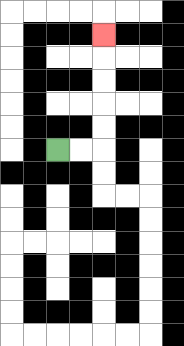{'start': '[2, 6]', 'end': '[4, 1]', 'path_directions': 'R,R,U,U,U,U,U', 'path_coordinates': '[[2, 6], [3, 6], [4, 6], [4, 5], [4, 4], [4, 3], [4, 2], [4, 1]]'}